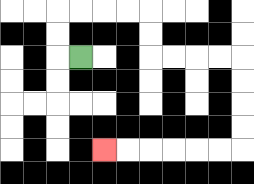{'start': '[3, 2]', 'end': '[4, 6]', 'path_directions': 'L,U,U,R,R,R,R,D,D,R,R,R,R,D,D,D,D,L,L,L,L,L,L', 'path_coordinates': '[[3, 2], [2, 2], [2, 1], [2, 0], [3, 0], [4, 0], [5, 0], [6, 0], [6, 1], [6, 2], [7, 2], [8, 2], [9, 2], [10, 2], [10, 3], [10, 4], [10, 5], [10, 6], [9, 6], [8, 6], [7, 6], [6, 6], [5, 6], [4, 6]]'}